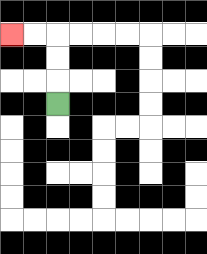{'start': '[2, 4]', 'end': '[0, 1]', 'path_directions': 'U,U,U,L,L', 'path_coordinates': '[[2, 4], [2, 3], [2, 2], [2, 1], [1, 1], [0, 1]]'}